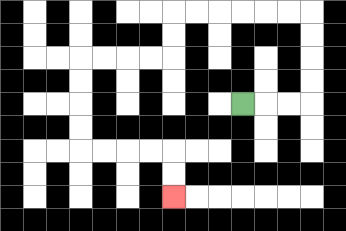{'start': '[10, 4]', 'end': '[7, 8]', 'path_directions': 'R,R,R,U,U,U,U,L,L,L,L,L,L,D,D,L,L,L,L,D,D,D,D,R,R,R,R,D,D', 'path_coordinates': '[[10, 4], [11, 4], [12, 4], [13, 4], [13, 3], [13, 2], [13, 1], [13, 0], [12, 0], [11, 0], [10, 0], [9, 0], [8, 0], [7, 0], [7, 1], [7, 2], [6, 2], [5, 2], [4, 2], [3, 2], [3, 3], [3, 4], [3, 5], [3, 6], [4, 6], [5, 6], [6, 6], [7, 6], [7, 7], [7, 8]]'}